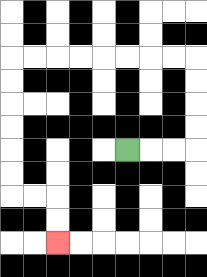{'start': '[5, 6]', 'end': '[2, 10]', 'path_directions': 'R,R,R,U,U,U,U,L,L,L,L,L,L,L,L,D,D,D,D,D,D,R,R,D,D', 'path_coordinates': '[[5, 6], [6, 6], [7, 6], [8, 6], [8, 5], [8, 4], [8, 3], [8, 2], [7, 2], [6, 2], [5, 2], [4, 2], [3, 2], [2, 2], [1, 2], [0, 2], [0, 3], [0, 4], [0, 5], [0, 6], [0, 7], [0, 8], [1, 8], [2, 8], [2, 9], [2, 10]]'}